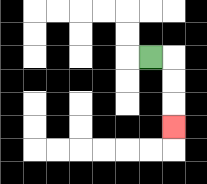{'start': '[6, 2]', 'end': '[7, 5]', 'path_directions': 'R,D,D,D', 'path_coordinates': '[[6, 2], [7, 2], [7, 3], [7, 4], [7, 5]]'}